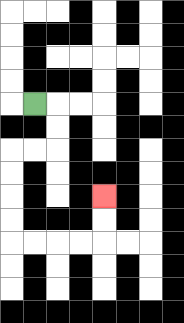{'start': '[1, 4]', 'end': '[4, 8]', 'path_directions': 'R,D,D,L,L,D,D,D,D,R,R,R,R,U,U', 'path_coordinates': '[[1, 4], [2, 4], [2, 5], [2, 6], [1, 6], [0, 6], [0, 7], [0, 8], [0, 9], [0, 10], [1, 10], [2, 10], [3, 10], [4, 10], [4, 9], [4, 8]]'}